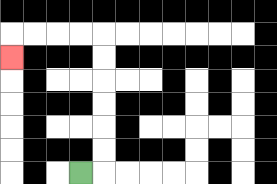{'start': '[3, 7]', 'end': '[0, 2]', 'path_directions': 'R,U,U,U,U,U,U,L,L,L,L,D', 'path_coordinates': '[[3, 7], [4, 7], [4, 6], [4, 5], [4, 4], [4, 3], [4, 2], [4, 1], [3, 1], [2, 1], [1, 1], [0, 1], [0, 2]]'}